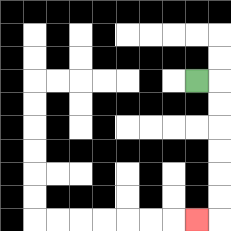{'start': '[8, 3]', 'end': '[8, 9]', 'path_directions': 'R,D,D,D,D,D,D,L', 'path_coordinates': '[[8, 3], [9, 3], [9, 4], [9, 5], [9, 6], [9, 7], [9, 8], [9, 9], [8, 9]]'}